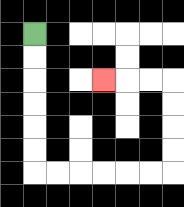{'start': '[1, 1]', 'end': '[4, 3]', 'path_directions': 'D,D,D,D,D,D,R,R,R,R,R,R,U,U,U,U,L,L,L', 'path_coordinates': '[[1, 1], [1, 2], [1, 3], [1, 4], [1, 5], [1, 6], [1, 7], [2, 7], [3, 7], [4, 7], [5, 7], [6, 7], [7, 7], [7, 6], [7, 5], [7, 4], [7, 3], [6, 3], [5, 3], [4, 3]]'}